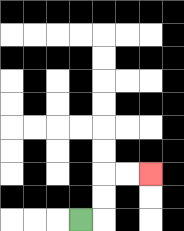{'start': '[3, 9]', 'end': '[6, 7]', 'path_directions': 'R,U,U,R,R', 'path_coordinates': '[[3, 9], [4, 9], [4, 8], [4, 7], [5, 7], [6, 7]]'}